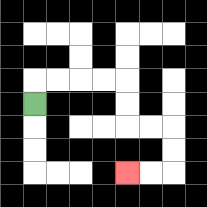{'start': '[1, 4]', 'end': '[5, 7]', 'path_directions': 'U,R,R,R,R,D,D,R,R,D,D,L,L', 'path_coordinates': '[[1, 4], [1, 3], [2, 3], [3, 3], [4, 3], [5, 3], [5, 4], [5, 5], [6, 5], [7, 5], [7, 6], [7, 7], [6, 7], [5, 7]]'}